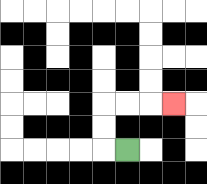{'start': '[5, 6]', 'end': '[7, 4]', 'path_directions': 'L,U,U,R,R,R', 'path_coordinates': '[[5, 6], [4, 6], [4, 5], [4, 4], [5, 4], [6, 4], [7, 4]]'}